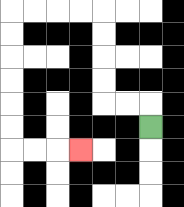{'start': '[6, 5]', 'end': '[3, 6]', 'path_directions': 'U,L,L,U,U,U,U,L,L,L,L,D,D,D,D,D,D,R,R,R', 'path_coordinates': '[[6, 5], [6, 4], [5, 4], [4, 4], [4, 3], [4, 2], [4, 1], [4, 0], [3, 0], [2, 0], [1, 0], [0, 0], [0, 1], [0, 2], [0, 3], [0, 4], [0, 5], [0, 6], [1, 6], [2, 6], [3, 6]]'}